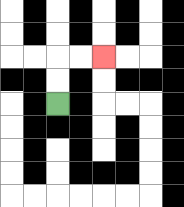{'start': '[2, 4]', 'end': '[4, 2]', 'path_directions': 'U,U,R,R', 'path_coordinates': '[[2, 4], [2, 3], [2, 2], [3, 2], [4, 2]]'}